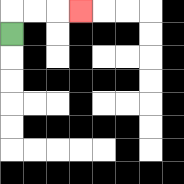{'start': '[0, 1]', 'end': '[3, 0]', 'path_directions': 'U,R,R,R', 'path_coordinates': '[[0, 1], [0, 0], [1, 0], [2, 0], [3, 0]]'}